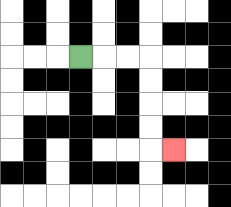{'start': '[3, 2]', 'end': '[7, 6]', 'path_directions': 'R,R,R,D,D,D,D,R', 'path_coordinates': '[[3, 2], [4, 2], [5, 2], [6, 2], [6, 3], [6, 4], [6, 5], [6, 6], [7, 6]]'}